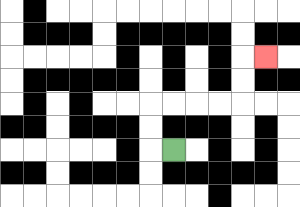{'start': '[7, 6]', 'end': '[11, 2]', 'path_directions': 'L,U,U,R,R,R,R,U,U,R', 'path_coordinates': '[[7, 6], [6, 6], [6, 5], [6, 4], [7, 4], [8, 4], [9, 4], [10, 4], [10, 3], [10, 2], [11, 2]]'}